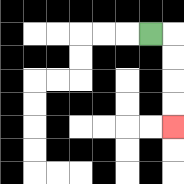{'start': '[6, 1]', 'end': '[7, 5]', 'path_directions': 'R,D,D,D,D', 'path_coordinates': '[[6, 1], [7, 1], [7, 2], [7, 3], [7, 4], [7, 5]]'}